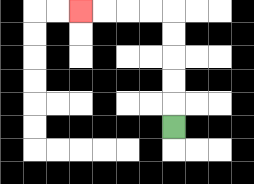{'start': '[7, 5]', 'end': '[3, 0]', 'path_directions': 'U,U,U,U,U,L,L,L,L', 'path_coordinates': '[[7, 5], [7, 4], [7, 3], [7, 2], [7, 1], [7, 0], [6, 0], [5, 0], [4, 0], [3, 0]]'}